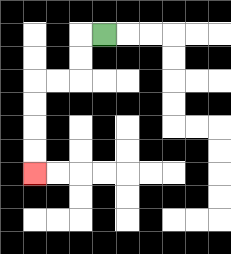{'start': '[4, 1]', 'end': '[1, 7]', 'path_directions': 'L,D,D,L,L,D,D,D,D', 'path_coordinates': '[[4, 1], [3, 1], [3, 2], [3, 3], [2, 3], [1, 3], [1, 4], [1, 5], [1, 6], [1, 7]]'}